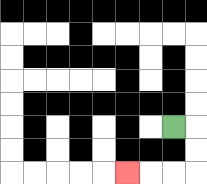{'start': '[7, 5]', 'end': '[5, 7]', 'path_directions': 'R,D,D,L,L,L', 'path_coordinates': '[[7, 5], [8, 5], [8, 6], [8, 7], [7, 7], [6, 7], [5, 7]]'}